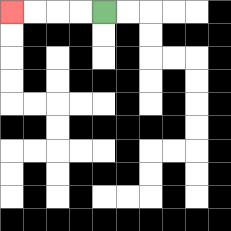{'start': '[4, 0]', 'end': '[0, 0]', 'path_directions': 'L,L,L,L', 'path_coordinates': '[[4, 0], [3, 0], [2, 0], [1, 0], [0, 0]]'}